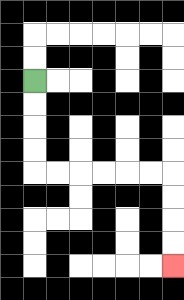{'start': '[1, 3]', 'end': '[7, 11]', 'path_directions': 'D,D,D,D,R,R,R,R,R,R,D,D,D,D', 'path_coordinates': '[[1, 3], [1, 4], [1, 5], [1, 6], [1, 7], [2, 7], [3, 7], [4, 7], [5, 7], [6, 7], [7, 7], [7, 8], [7, 9], [7, 10], [7, 11]]'}